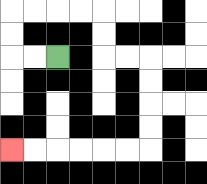{'start': '[2, 2]', 'end': '[0, 6]', 'path_directions': 'L,L,U,U,R,R,R,R,D,D,R,R,D,D,D,D,L,L,L,L,L,L', 'path_coordinates': '[[2, 2], [1, 2], [0, 2], [0, 1], [0, 0], [1, 0], [2, 0], [3, 0], [4, 0], [4, 1], [4, 2], [5, 2], [6, 2], [6, 3], [6, 4], [6, 5], [6, 6], [5, 6], [4, 6], [3, 6], [2, 6], [1, 6], [0, 6]]'}